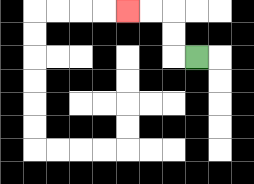{'start': '[8, 2]', 'end': '[5, 0]', 'path_directions': 'L,U,U,L,L', 'path_coordinates': '[[8, 2], [7, 2], [7, 1], [7, 0], [6, 0], [5, 0]]'}